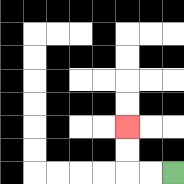{'start': '[7, 7]', 'end': '[5, 5]', 'path_directions': 'L,L,U,U', 'path_coordinates': '[[7, 7], [6, 7], [5, 7], [5, 6], [5, 5]]'}